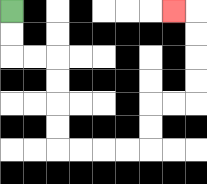{'start': '[0, 0]', 'end': '[7, 0]', 'path_directions': 'D,D,R,R,D,D,D,D,R,R,R,R,U,U,R,R,U,U,U,U,L', 'path_coordinates': '[[0, 0], [0, 1], [0, 2], [1, 2], [2, 2], [2, 3], [2, 4], [2, 5], [2, 6], [3, 6], [4, 6], [5, 6], [6, 6], [6, 5], [6, 4], [7, 4], [8, 4], [8, 3], [8, 2], [8, 1], [8, 0], [7, 0]]'}